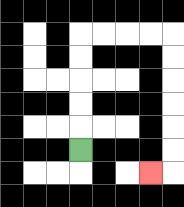{'start': '[3, 6]', 'end': '[6, 7]', 'path_directions': 'U,U,U,U,U,R,R,R,R,D,D,D,D,D,D,L', 'path_coordinates': '[[3, 6], [3, 5], [3, 4], [3, 3], [3, 2], [3, 1], [4, 1], [5, 1], [6, 1], [7, 1], [7, 2], [7, 3], [7, 4], [7, 5], [7, 6], [7, 7], [6, 7]]'}